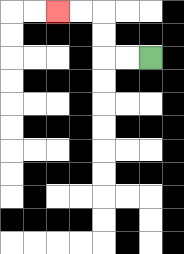{'start': '[6, 2]', 'end': '[2, 0]', 'path_directions': 'L,L,U,U,L,L', 'path_coordinates': '[[6, 2], [5, 2], [4, 2], [4, 1], [4, 0], [3, 0], [2, 0]]'}